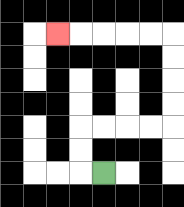{'start': '[4, 7]', 'end': '[2, 1]', 'path_directions': 'L,U,U,R,R,R,R,U,U,U,U,L,L,L,L,L', 'path_coordinates': '[[4, 7], [3, 7], [3, 6], [3, 5], [4, 5], [5, 5], [6, 5], [7, 5], [7, 4], [7, 3], [7, 2], [7, 1], [6, 1], [5, 1], [4, 1], [3, 1], [2, 1]]'}